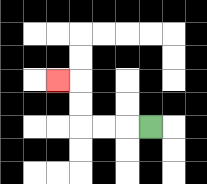{'start': '[6, 5]', 'end': '[2, 3]', 'path_directions': 'L,L,L,U,U,L', 'path_coordinates': '[[6, 5], [5, 5], [4, 5], [3, 5], [3, 4], [3, 3], [2, 3]]'}